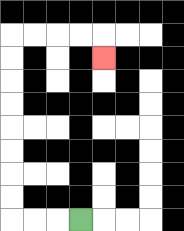{'start': '[3, 9]', 'end': '[4, 2]', 'path_directions': 'L,L,L,U,U,U,U,U,U,U,U,R,R,R,R,D', 'path_coordinates': '[[3, 9], [2, 9], [1, 9], [0, 9], [0, 8], [0, 7], [0, 6], [0, 5], [0, 4], [0, 3], [0, 2], [0, 1], [1, 1], [2, 1], [3, 1], [4, 1], [4, 2]]'}